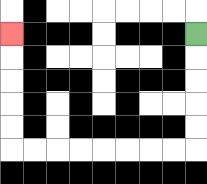{'start': '[8, 1]', 'end': '[0, 1]', 'path_directions': 'D,D,D,D,D,L,L,L,L,L,L,L,L,U,U,U,U,U', 'path_coordinates': '[[8, 1], [8, 2], [8, 3], [8, 4], [8, 5], [8, 6], [7, 6], [6, 6], [5, 6], [4, 6], [3, 6], [2, 6], [1, 6], [0, 6], [0, 5], [0, 4], [0, 3], [0, 2], [0, 1]]'}